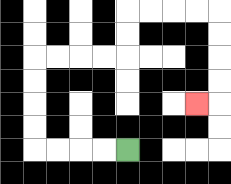{'start': '[5, 6]', 'end': '[8, 4]', 'path_directions': 'L,L,L,L,U,U,U,U,R,R,R,R,U,U,R,R,R,R,D,D,D,D,L', 'path_coordinates': '[[5, 6], [4, 6], [3, 6], [2, 6], [1, 6], [1, 5], [1, 4], [1, 3], [1, 2], [2, 2], [3, 2], [4, 2], [5, 2], [5, 1], [5, 0], [6, 0], [7, 0], [8, 0], [9, 0], [9, 1], [9, 2], [9, 3], [9, 4], [8, 4]]'}